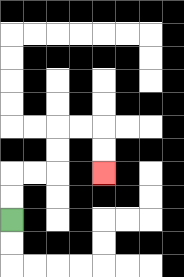{'start': '[0, 9]', 'end': '[4, 7]', 'path_directions': 'U,U,R,R,U,U,R,R,D,D', 'path_coordinates': '[[0, 9], [0, 8], [0, 7], [1, 7], [2, 7], [2, 6], [2, 5], [3, 5], [4, 5], [4, 6], [4, 7]]'}